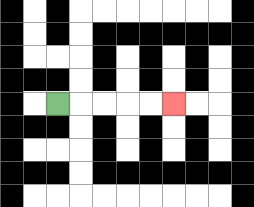{'start': '[2, 4]', 'end': '[7, 4]', 'path_directions': 'R,R,R,R,R', 'path_coordinates': '[[2, 4], [3, 4], [4, 4], [5, 4], [6, 4], [7, 4]]'}